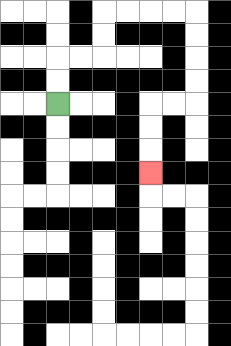{'start': '[2, 4]', 'end': '[6, 7]', 'path_directions': 'U,U,R,R,U,U,R,R,R,R,D,D,D,D,L,L,D,D,D', 'path_coordinates': '[[2, 4], [2, 3], [2, 2], [3, 2], [4, 2], [4, 1], [4, 0], [5, 0], [6, 0], [7, 0], [8, 0], [8, 1], [8, 2], [8, 3], [8, 4], [7, 4], [6, 4], [6, 5], [6, 6], [6, 7]]'}